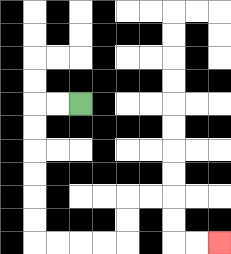{'start': '[3, 4]', 'end': '[9, 10]', 'path_directions': 'L,L,D,D,D,D,D,D,R,R,R,R,U,U,R,R,D,D,R,R', 'path_coordinates': '[[3, 4], [2, 4], [1, 4], [1, 5], [1, 6], [1, 7], [1, 8], [1, 9], [1, 10], [2, 10], [3, 10], [4, 10], [5, 10], [5, 9], [5, 8], [6, 8], [7, 8], [7, 9], [7, 10], [8, 10], [9, 10]]'}